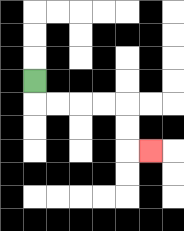{'start': '[1, 3]', 'end': '[6, 6]', 'path_directions': 'D,R,R,R,R,D,D,R', 'path_coordinates': '[[1, 3], [1, 4], [2, 4], [3, 4], [4, 4], [5, 4], [5, 5], [5, 6], [6, 6]]'}